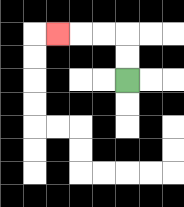{'start': '[5, 3]', 'end': '[2, 1]', 'path_directions': 'U,U,L,L,L', 'path_coordinates': '[[5, 3], [5, 2], [5, 1], [4, 1], [3, 1], [2, 1]]'}